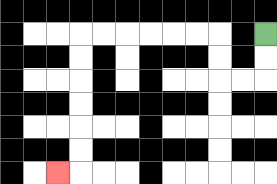{'start': '[11, 1]', 'end': '[2, 7]', 'path_directions': 'D,D,L,L,U,U,L,L,L,L,L,L,D,D,D,D,D,D,L', 'path_coordinates': '[[11, 1], [11, 2], [11, 3], [10, 3], [9, 3], [9, 2], [9, 1], [8, 1], [7, 1], [6, 1], [5, 1], [4, 1], [3, 1], [3, 2], [3, 3], [3, 4], [3, 5], [3, 6], [3, 7], [2, 7]]'}